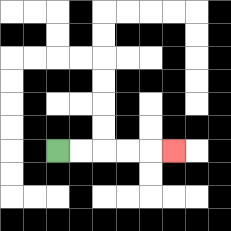{'start': '[2, 6]', 'end': '[7, 6]', 'path_directions': 'R,R,R,R,R', 'path_coordinates': '[[2, 6], [3, 6], [4, 6], [5, 6], [6, 6], [7, 6]]'}